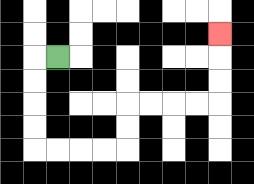{'start': '[2, 2]', 'end': '[9, 1]', 'path_directions': 'L,D,D,D,D,R,R,R,R,U,U,R,R,R,R,U,U,U', 'path_coordinates': '[[2, 2], [1, 2], [1, 3], [1, 4], [1, 5], [1, 6], [2, 6], [3, 6], [4, 6], [5, 6], [5, 5], [5, 4], [6, 4], [7, 4], [8, 4], [9, 4], [9, 3], [9, 2], [9, 1]]'}